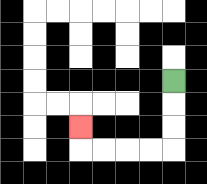{'start': '[7, 3]', 'end': '[3, 5]', 'path_directions': 'D,D,D,L,L,L,L,U', 'path_coordinates': '[[7, 3], [7, 4], [7, 5], [7, 6], [6, 6], [5, 6], [4, 6], [3, 6], [3, 5]]'}